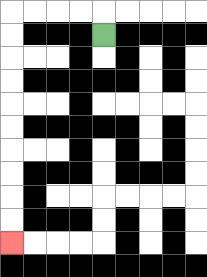{'start': '[4, 1]', 'end': '[0, 10]', 'path_directions': 'U,L,L,L,L,D,D,D,D,D,D,D,D,D,D', 'path_coordinates': '[[4, 1], [4, 0], [3, 0], [2, 0], [1, 0], [0, 0], [0, 1], [0, 2], [0, 3], [0, 4], [0, 5], [0, 6], [0, 7], [0, 8], [0, 9], [0, 10]]'}